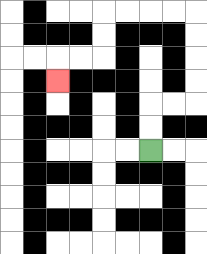{'start': '[6, 6]', 'end': '[2, 3]', 'path_directions': 'U,U,R,R,U,U,U,U,L,L,L,L,D,D,L,L,D', 'path_coordinates': '[[6, 6], [6, 5], [6, 4], [7, 4], [8, 4], [8, 3], [8, 2], [8, 1], [8, 0], [7, 0], [6, 0], [5, 0], [4, 0], [4, 1], [4, 2], [3, 2], [2, 2], [2, 3]]'}